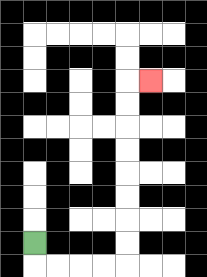{'start': '[1, 10]', 'end': '[6, 3]', 'path_directions': 'D,R,R,R,R,U,U,U,U,U,U,U,U,R', 'path_coordinates': '[[1, 10], [1, 11], [2, 11], [3, 11], [4, 11], [5, 11], [5, 10], [5, 9], [5, 8], [5, 7], [5, 6], [5, 5], [5, 4], [5, 3], [6, 3]]'}